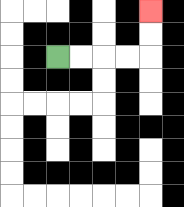{'start': '[2, 2]', 'end': '[6, 0]', 'path_directions': 'R,R,R,R,U,U', 'path_coordinates': '[[2, 2], [3, 2], [4, 2], [5, 2], [6, 2], [6, 1], [6, 0]]'}